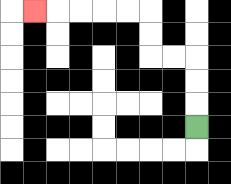{'start': '[8, 5]', 'end': '[1, 0]', 'path_directions': 'U,U,U,L,L,U,U,L,L,L,L,L', 'path_coordinates': '[[8, 5], [8, 4], [8, 3], [8, 2], [7, 2], [6, 2], [6, 1], [6, 0], [5, 0], [4, 0], [3, 0], [2, 0], [1, 0]]'}